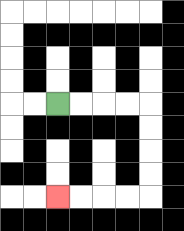{'start': '[2, 4]', 'end': '[2, 8]', 'path_directions': 'R,R,R,R,D,D,D,D,L,L,L,L', 'path_coordinates': '[[2, 4], [3, 4], [4, 4], [5, 4], [6, 4], [6, 5], [6, 6], [6, 7], [6, 8], [5, 8], [4, 8], [3, 8], [2, 8]]'}